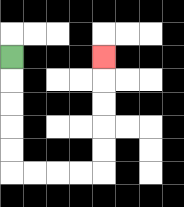{'start': '[0, 2]', 'end': '[4, 2]', 'path_directions': 'D,D,D,D,D,R,R,R,R,U,U,U,U,U', 'path_coordinates': '[[0, 2], [0, 3], [0, 4], [0, 5], [0, 6], [0, 7], [1, 7], [2, 7], [3, 7], [4, 7], [4, 6], [4, 5], [4, 4], [4, 3], [4, 2]]'}